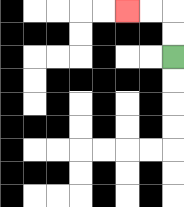{'start': '[7, 2]', 'end': '[5, 0]', 'path_directions': 'U,U,L,L', 'path_coordinates': '[[7, 2], [7, 1], [7, 0], [6, 0], [5, 0]]'}